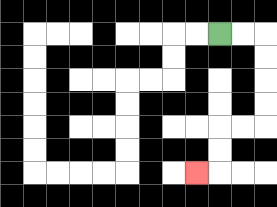{'start': '[9, 1]', 'end': '[8, 7]', 'path_directions': 'R,R,D,D,D,D,L,L,D,D,L', 'path_coordinates': '[[9, 1], [10, 1], [11, 1], [11, 2], [11, 3], [11, 4], [11, 5], [10, 5], [9, 5], [9, 6], [9, 7], [8, 7]]'}